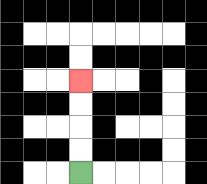{'start': '[3, 7]', 'end': '[3, 3]', 'path_directions': 'U,U,U,U', 'path_coordinates': '[[3, 7], [3, 6], [3, 5], [3, 4], [3, 3]]'}